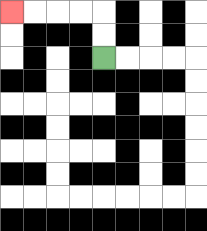{'start': '[4, 2]', 'end': '[0, 0]', 'path_directions': 'U,U,L,L,L,L', 'path_coordinates': '[[4, 2], [4, 1], [4, 0], [3, 0], [2, 0], [1, 0], [0, 0]]'}